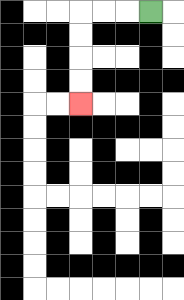{'start': '[6, 0]', 'end': '[3, 4]', 'path_directions': 'L,L,L,D,D,D,D', 'path_coordinates': '[[6, 0], [5, 0], [4, 0], [3, 0], [3, 1], [3, 2], [3, 3], [3, 4]]'}